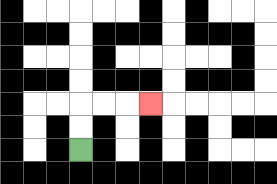{'start': '[3, 6]', 'end': '[6, 4]', 'path_directions': 'U,U,R,R,R', 'path_coordinates': '[[3, 6], [3, 5], [3, 4], [4, 4], [5, 4], [6, 4]]'}